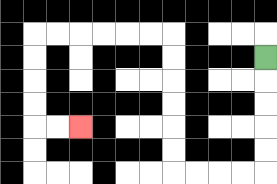{'start': '[11, 2]', 'end': '[3, 5]', 'path_directions': 'D,D,D,D,D,L,L,L,L,U,U,U,U,U,U,L,L,L,L,L,L,D,D,D,D,R,R', 'path_coordinates': '[[11, 2], [11, 3], [11, 4], [11, 5], [11, 6], [11, 7], [10, 7], [9, 7], [8, 7], [7, 7], [7, 6], [7, 5], [7, 4], [7, 3], [7, 2], [7, 1], [6, 1], [5, 1], [4, 1], [3, 1], [2, 1], [1, 1], [1, 2], [1, 3], [1, 4], [1, 5], [2, 5], [3, 5]]'}